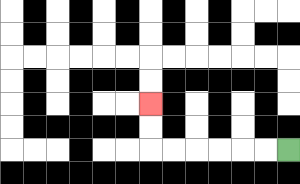{'start': '[12, 6]', 'end': '[6, 4]', 'path_directions': 'L,L,L,L,L,L,U,U', 'path_coordinates': '[[12, 6], [11, 6], [10, 6], [9, 6], [8, 6], [7, 6], [6, 6], [6, 5], [6, 4]]'}